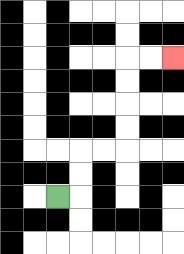{'start': '[2, 8]', 'end': '[7, 2]', 'path_directions': 'R,U,U,R,R,U,U,U,U,R,R', 'path_coordinates': '[[2, 8], [3, 8], [3, 7], [3, 6], [4, 6], [5, 6], [5, 5], [5, 4], [5, 3], [5, 2], [6, 2], [7, 2]]'}